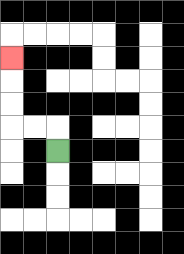{'start': '[2, 6]', 'end': '[0, 2]', 'path_directions': 'U,L,L,U,U,U', 'path_coordinates': '[[2, 6], [2, 5], [1, 5], [0, 5], [0, 4], [0, 3], [0, 2]]'}